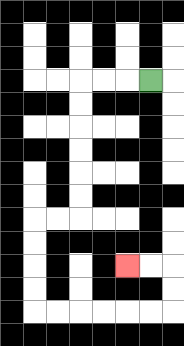{'start': '[6, 3]', 'end': '[5, 11]', 'path_directions': 'L,L,L,D,D,D,D,D,D,L,L,D,D,D,D,R,R,R,R,R,R,U,U,L,L', 'path_coordinates': '[[6, 3], [5, 3], [4, 3], [3, 3], [3, 4], [3, 5], [3, 6], [3, 7], [3, 8], [3, 9], [2, 9], [1, 9], [1, 10], [1, 11], [1, 12], [1, 13], [2, 13], [3, 13], [4, 13], [5, 13], [6, 13], [7, 13], [7, 12], [7, 11], [6, 11], [5, 11]]'}